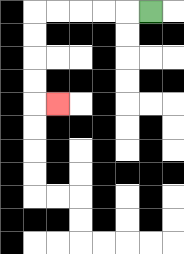{'start': '[6, 0]', 'end': '[2, 4]', 'path_directions': 'L,L,L,L,L,D,D,D,D,R', 'path_coordinates': '[[6, 0], [5, 0], [4, 0], [3, 0], [2, 0], [1, 0], [1, 1], [1, 2], [1, 3], [1, 4], [2, 4]]'}